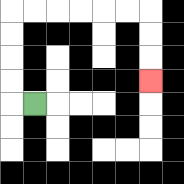{'start': '[1, 4]', 'end': '[6, 3]', 'path_directions': 'L,U,U,U,U,R,R,R,R,R,R,D,D,D', 'path_coordinates': '[[1, 4], [0, 4], [0, 3], [0, 2], [0, 1], [0, 0], [1, 0], [2, 0], [3, 0], [4, 0], [5, 0], [6, 0], [6, 1], [6, 2], [6, 3]]'}